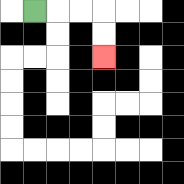{'start': '[1, 0]', 'end': '[4, 2]', 'path_directions': 'R,R,R,D,D', 'path_coordinates': '[[1, 0], [2, 0], [3, 0], [4, 0], [4, 1], [4, 2]]'}